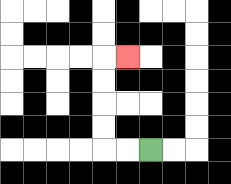{'start': '[6, 6]', 'end': '[5, 2]', 'path_directions': 'L,L,U,U,U,U,R', 'path_coordinates': '[[6, 6], [5, 6], [4, 6], [4, 5], [4, 4], [4, 3], [4, 2], [5, 2]]'}